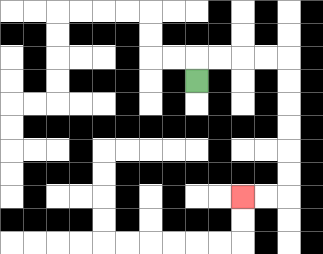{'start': '[8, 3]', 'end': '[10, 8]', 'path_directions': 'U,R,R,R,R,D,D,D,D,D,D,L,L', 'path_coordinates': '[[8, 3], [8, 2], [9, 2], [10, 2], [11, 2], [12, 2], [12, 3], [12, 4], [12, 5], [12, 6], [12, 7], [12, 8], [11, 8], [10, 8]]'}